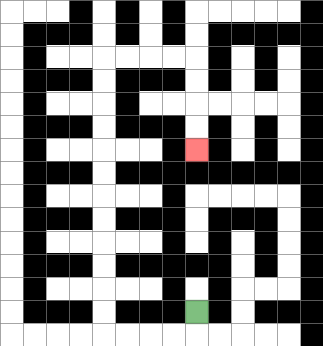{'start': '[8, 13]', 'end': '[8, 6]', 'path_directions': 'D,L,L,L,L,U,U,U,U,U,U,U,U,U,U,U,U,R,R,R,R,D,D,D,D', 'path_coordinates': '[[8, 13], [8, 14], [7, 14], [6, 14], [5, 14], [4, 14], [4, 13], [4, 12], [4, 11], [4, 10], [4, 9], [4, 8], [4, 7], [4, 6], [4, 5], [4, 4], [4, 3], [4, 2], [5, 2], [6, 2], [7, 2], [8, 2], [8, 3], [8, 4], [8, 5], [8, 6]]'}